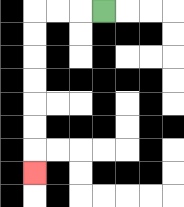{'start': '[4, 0]', 'end': '[1, 7]', 'path_directions': 'L,L,L,D,D,D,D,D,D,D', 'path_coordinates': '[[4, 0], [3, 0], [2, 0], [1, 0], [1, 1], [1, 2], [1, 3], [1, 4], [1, 5], [1, 6], [1, 7]]'}